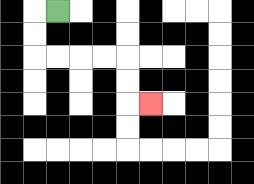{'start': '[2, 0]', 'end': '[6, 4]', 'path_directions': 'L,D,D,R,R,R,R,D,D,R', 'path_coordinates': '[[2, 0], [1, 0], [1, 1], [1, 2], [2, 2], [3, 2], [4, 2], [5, 2], [5, 3], [5, 4], [6, 4]]'}